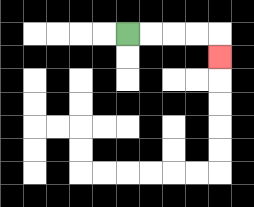{'start': '[5, 1]', 'end': '[9, 2]', 'path_directions': 'R,R,R,R,D', 'path_coordinates': '[[5, 1], [6, 1], [7, 1], [8, 1], [9, 1], [9, 2]]'}